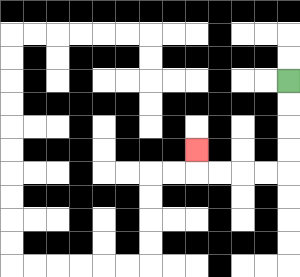{'start': '[12, 3]', 'end': '[8, 6]', 'path_directions': 'D,D,D,D,L,L,L,L,U', 'path_coordinates': '[[12, 3], [12, 4], [12, 5], [12, 6], [12, 7], [11, 7], [10, 7], [9, 7], [8, 7], [8, 6]]'}